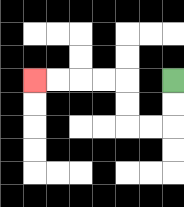{'start': '[7, 3]', 'end': '[1, 3]', 'path_directions': 'D,D,L,L,U,U,L,L,L,L', 'path_coordinates': '[[7, 3], [7, 4], [7, 5], [6, 5], [5, 5], [5, 4], [5, 3], [4, 3], [3, 3], [2, 3], [1, 3]]'}